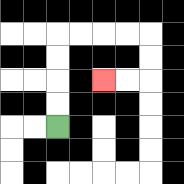{'start': '[2, 5]', 'end': '[4, 3]', 'path_directions': 'U,U,U,U,R,R,R,R,D,D,L,L', 'path_coordinates': '[[2, 5], [2, 4], [2, 3], [2, 2], [2, 1], [3, 1], [4, 1], [5, 1], [6, 1], [6, 2], [6, 3], [5, 3], [4, 3]]'}